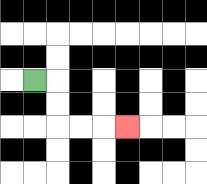{'start': '[1, 3]', 'end': '[5, 5]', 'path_directions': 'R,D,D,R,R,R', 'path_coordinates': '[[1, 3], [2, 3], [2, 4], [2, 5], [3, 5], [4, 5], [5, 5]]'}